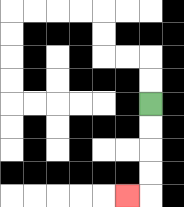{'start': '[6, 4]', 'end': '[5, 8]', 'path_directions': 'D,D,D,D,L', 'path_coordinates': '[[6, 4], [6, 5], [6, 6], [6, 7], [6, 8], [5, 8]]'}